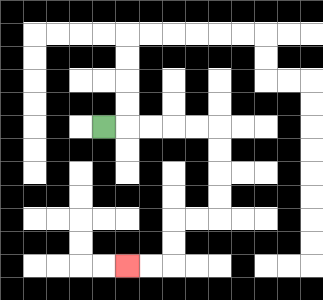{'start': '[4, 5]', 'end': '[5, 11]', 'path_directions': 'R,R,R,R,R,D,D,D,D,L,L,D,D,L,L', 'path_coordinates': '[[4, 5], [5, 5], [6, 5], [7, 5], [8, 5], [9, 5], [9, 6], [9, 7], [9, 8], [9, 9], [8, 9], [7, 9], [7, 10], [7, 11], [6, 11], [5, 11]]'}